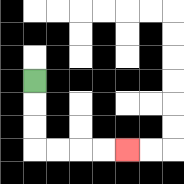{'start': '[1, 3]', 'end': '[5, 6]', 'path_directions': 'D,D,D,R,R,R,R', 'path_coordinates': '[[1, 3], [1, 4], [1, 5], [1, 6], [2, 6], [3, 6], [4, 6], [5, 6]]'}